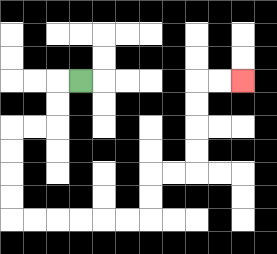{'start': '[3, 3]', 'end': '[10, 3]', 'path_directions': 'L,D,D,L,L,D,D,D,D,R,R,R,R,R,R,U,U,R,R,U,U,U,U,R,R', 'path_coordinates': '[[3, 3], [2, 3], [2, 4], [2, 5], [1, 5], [0, 5], [0, 6], [0, 7], [0, 8], [0, 9], [1, 9], [2, 9], [3, 9], [4, 9], [5, 9], [6, 9], [6, 8], [6, 7], [7, 7], [8, 7], [8, 6], [8, 5], [8, 4], [8, 3], [9, 3], [10, 3]]'}